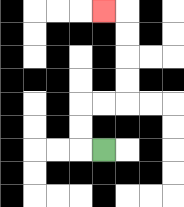{'start': '[4, 6]', 'end': '[4, 0]', 'path_directions': 'L,U,U,R,R,U,U,U,U,L', 'path_coordinates': '[[4, 6], [3, 6], [3, 5], [3, 4], [4, 4], [5, 4], [5, 3], [5, 2], [5, 1], [5, 0], [4, 0]]'}